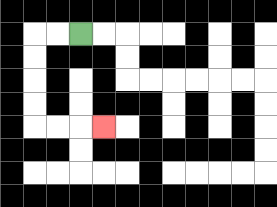{'start': '[3, 1]', 'end': '[4, 5]', 'path_directions': 'L,L,D,D,D,D,R,R,R', 'path_coordinates': '[[3, 1], [2, 1], [1, 1], [1, 2], [1, 3], [1, 4], [1, 5], [2, 5], [3, 5], [4, 5]]'}